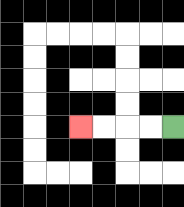{'start': '[7, 5]', 'end': '[3, 5]', 'path_directions': 'L,L,L,L', 'path_coordinates': '[[7, 5], [6, 5], [5, 5], [4, 5], [3, 5]]'}